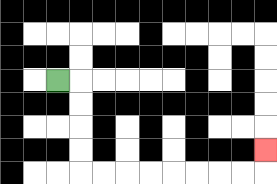{'start': '[2, 3]', 'end': '[11, 6]', 'path_directions': 'R,D,D,D,D,R,R,R,R,R,R,R,R,U', 'path_coordinates': '[[2, 3], [3, 3], [3, 4], [3, 5], [3, 6], [3, 7], [4, 7], [5, 7], [6, 7], [7, 7], [8, 7], [9, 7], [10, 7], [11, 7], [11, 6]]'}